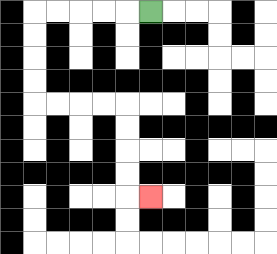{'start': '[6, 0]', 'end': '[6, 8]', 'path_directions': 'L,L,L,L,L,D,D,D,D,R,R,R,R,D,D,D,D,R', 'path_coordinates': '[[6, 0], [5, 0], [4, 0], [3, 0], [2, 0], [1, 0], [1, 1], [1, 2], [1, 3], [1, 4], [2, 4], [3, 4], [4, 4], [5, 4], [5, 5], [5, 6], [5, 7], [5, 8], [6, 8]]'}